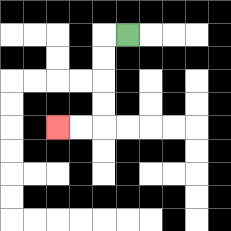{'start': '[5, 1]', 'end': '[2, 5]', 'path_directions': 'L,D,D,D,D,L,L', 'path_coordinates': '[[5, 1], [4, 1], [4, 2], [4, 3], [4, 4], [4, 5], [3, 5], [2, 5]]'}